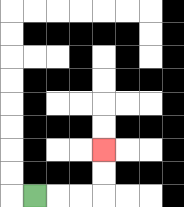{'start': '[1, 8]', 'end': '[4, 6]', 'path_directions': 'R,R,R,U,U', 'path_coordinates': '[[1, 8], [2, 8], [3, 8], [4, 8], [4, 7], [4, 6]]'}